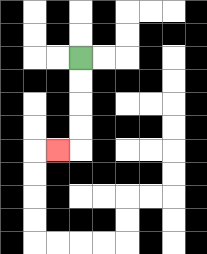{'start': '[3, 2]', 'end': '[2, 6]', 'path_directions': 'D,D,D,D,L', 'path_coordinates': '[[3, 2], [3, 3], [3, 4], [3, 5], [3, 6], [2, 6]]'}